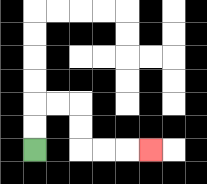{'start': '[1, 6]', 'end': '[6, 6]', 'path_directions': 'U,U,R,R,D,D,R,R,R', 'path_coordinates': '[[1, 6], [1, 5], [1, 4], [2, 4], [3, 4], [3, 5], [3, 6], [4, 6], [5, 6], [6, 6]]'}